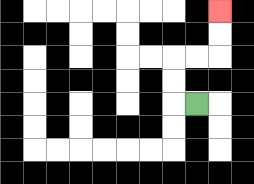{'start': '[8, 4]', 'end': '[9, 0]', 'path_directions': 'L,U,U,R,R,U,U', 'path_coordinates': '[[8, 4], [7, 4], [7, 3], [7, 2], [8, 2], [9, 2], [9, 1], [9, 0]]'}